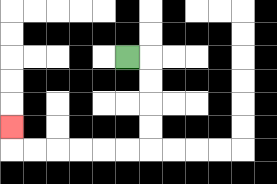{'start': '[5, 2]', 'end': '[0, 5]', 'path_directions': 'R,D,D,D,D,L,L,L,L,L,L,U', 'path_coordinates': '[[5, 2], [6, 2], [6, 3], [6, 4], [6, 5], [6, 6], [5, 6], [4, 6], [3, 6], [2, 6], [1, 6], [0, 6], [0, 5]]'}